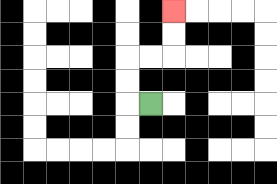{'start': '[6, 4]', 'end': '[7, 0]', 'path_directions': 'L,U,U,R,R,U,U', 'path_coordinates': '[[6, 4], [5, 4], [5, 3], [5, 2], [6, 2], [7, 2], [7, 1], [7, 0]]'}